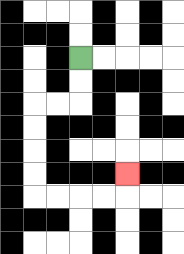{'start': '[3, 2]', 'end': '[5, 7]', 'path_directions': 'D,D,L,L,D,D,D,D,R,R,R,R,U', 'path_coordinates': '[[3, 2], [3, 3], [3, 4], [2, 4], [1, 4], [1, 5], [1, 6], [1, 7], [1, 8], [2, 8], [3, 8], [4, 8], [5, 8], [5, 7]]'}